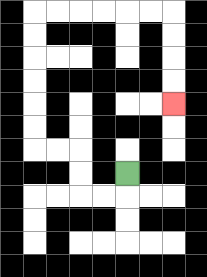{'start': '[5, 7]', 'end': '[7, 4]', 'path_directions': 'D,L,L,U,U,L,L,U,U,U,U,U,U,R,R,R,R,R,R,D,D,D,D', 'path_coordinates': '[[5, 7], [5, 8], [4, 8], [3, 8], [3, 7], [3, 6], [2, 6], [1, 6], [1, 5], [1, 4], [1, 3], [1, 2], [1, 1], [1, 0], [2, 0], [3, 0], [4, 0], [5, 0], [6, 0], [7, 0], [7, 1], [7, 2], [7, 3], [7, 4]]'}